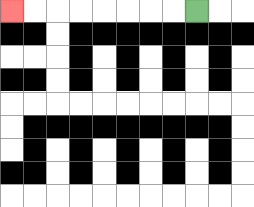{'start': '[8, 0]', 'end': '[0, 0]', 'path_directions': 'L,L,L,L,L,L,L,L', 'path_coordinates': '[[8, 0], [7, 0], [6, 0], [5, 0], [4, 0], [3, 0], [2, 0], [1, 0], [0, 0]]'}